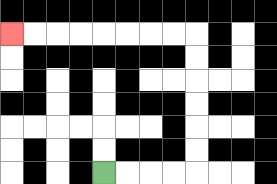{'start': '[4, 7]', 'end': '[0, 1]', 'path_directions': 'R,R,R,R,U,U,U,U,U,U,L,L,L,L,L,L,L,L', 'path_coordinates': '[[4, 7], [5, 7], [6, 7], [7, 7], [8, 7], [8, 6], [8, 5], [8, 4], [8, 3], [8, 2], [8, 1], [7, 1], [6, 1], [5, 1], [4, 1], [3, 1], [2, 1], [1, 1], [0, 1]]'}